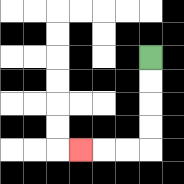{'start': '[6, 2]', 'end': '[3, 6]', 'path_directions': 'D,D,D,D,L,L,L', 'path_coordinates': '[[6, 2], [6, 3], [6, 4], [6, 5], [6, 6], [5, 6], [4, 6], [3, 6]]'}